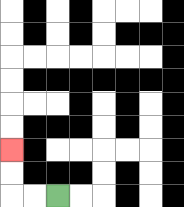{'start': '[2, 8]', 'end': '[0, 6]', 'path_directions': 'L,L,U,U', 'path_coordinates': '[[2, 8], [1, 8], [0, 8], [0, 7], [0, 6]]'}